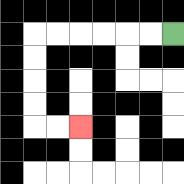{'start': '[7, 1]', 'end': '[3, 5]', 'path_directions': 'L,L,L,L,L,L,D,D,D,D,R,R', 'path_coordinates': '[[7, 1], [6, 1], [5, 1], [4, 1], [3, 1], [2, 1], [1, 1], [1, 2], [1, 3], [1, 4], [1, 5], [2, 5], [3, 5]]'}